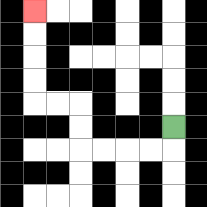{'start': '[7, 5]', 'end': '[1, 0]', 'path_directions': 'D,L,L,L,L,U,U,L,L,U,U,U,U', 'path_coordinates': '[[7, 5], [7, 6], [6, 6], [5, 6], [4, 6], [3, 6], [3, 5], [3, 4], [2, 4], [1, 4], [1, 3], [1, 2], [1, 1], [1, 0]]'}